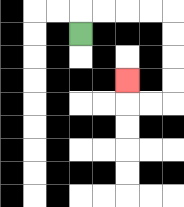{'start': '[3, 1]', 'end': '[5, 3]', 'path_directions': 'U,R,R,R,R,D,D,D,D,L,L,U', 'path_coordinates': '[[3, 1], [3, 0], [4, 0], [5, 0], [6, 0], [7, 0], [7, 1], [7, 2], [7, 3], [7, 4], [6, 4], [5, 4], [5, 3]]'}